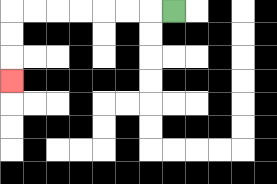{'start': '[7, 0]', 'end': '[0, 3]', 'path_directions': 'L,L,L,L,L,L,L,D,D,D', 'path_coordinates': '[[7, 0], [6, 0], [5, 0], [4, 0], [3, 0], [2, 0], [1, 0], [0, 0], [0, 1], [0, 2], [0, 3]]'}